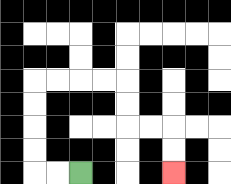{'start': '[3, 7]', 'end': '[7, 7]', 'path_directions': 'L,L,U,U,U,U,R,R,R,R,D,D,R,R,D,D', 'path_coordinates': '[[3, 7], [2, 7], [1, 7], [1, 6], [1, 5], [1, 4], [1, 3], [2, 3], [3, 3], [4, 3], [5, 3], [5, 4], [5, 5], [6, 5], [7, 5], [7, 6], [7, 7]]'}